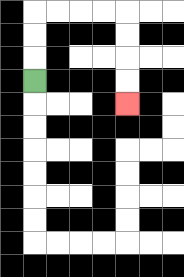{'start': '[1, 3]', 'end': '[5, 4]', 'path_directions': 'U,U,U,R,R,R,R,D,D,D,D', 'path_coordinates': '[[1, 3], [1, 2], [1, 1], [1, 0], [2, 0], [3, 0], [4, 0], [5, 0], [5, 1], [5, 2], [5, 3], [5, 4]]'}